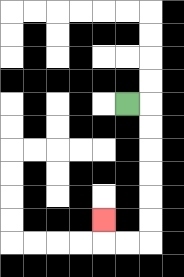{'start': '[5, 4]', 'end': '[4, 9]', 'path_directions': 'R,D,D,D,D,D,D,L,L,U', 'path_coordinates': '[[5, 4], [6, 4], [6, 5], [6, 6], [6, 7], [6, 8], [6, 9], [6, 10], [5, 10], [4, 10], [4, 9]]'}